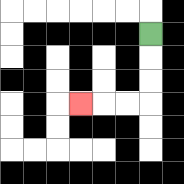{'start': '[6, 1]', 'end': '[3, 4]', 'path_directions': 'D,D,D,L,L,L', 'path_coordinates': '[[6, 1], [6, 2], [6, 3], [6, 4], [5, 4], [4, 4], [3, 4]]'}